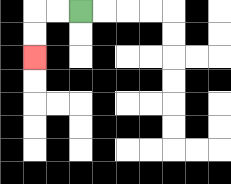{'start': '[3, 0]', 'end': '[1, 2]', 'path_directions': 'L,L,D,D', 'path_coordinates': '[[3, 0], [2, 0], [1, 0], [1, 1], [1, 2]]'}